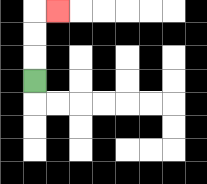{'start': '[1, 3]', 'end': '[2, 0]', 'path_directions': 'U,U,U,R', 'path_coordinates': '[[1, 3], [1, 2], [1, 1], [1, 0], [2, 0]]'}